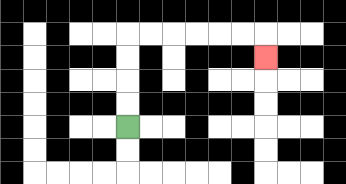{'start': '[5, 5]', 'end': '[11, 2]', 'path_directions': 'U,U,U,U,R,R,R,R,R,R,D', 'path_coordinates': '[[5, 5], [5, 4], [5, 3], [5, 2], [5, 1], [6, 1], [7, 1], [8, 1], [9, 1], [10, 1], [11, 1], [11, 2]]'}